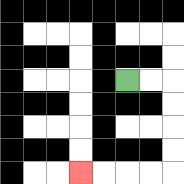{'start': '[5, 3]', 'end': '[3, 7]', 'path_directions': 'R,R,D,D,D,D,L,L,L,L', 'path_coordinates': '[[5, 3], [6, 3], [7, 3], [7, 4], [7, 5], [7, 6], [7, 7], [6, 7], [5, 7], [4, 7], [3, 7]]'}